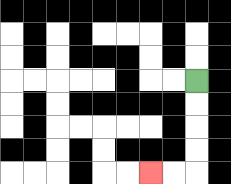{'start': '[8, 3]', 'end': '[6, 7]', 'path_directions': 'D,D,D,D,L,L', 'path_coordinates': '[[8, 3], [8, 4], [8, 5], [8, 6], [8, 7], [7, 7], [6, 7]]'}